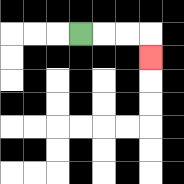{'start': '[3, 1]', 'end': '[6, 2]', 'path_directions': 'R,R,R,D', 'path_coordinates': '[[3, 1], [4, 1], [5, 1], [6, 1], [6, 2]]'}